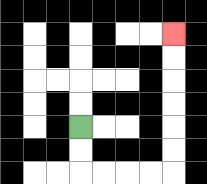{'start': '[3, 5]', 'end': '[7, 1]', 'path_directions': 'D,D,R,R,R,R,U,U,U,U,U,U', 'path_coordinates': '[[3, 5], [3, 6], [3, 7], [4, 7], [5, 7], [6, 7], [7, 7], [7, 6], [7, 5], [7, 4], [7, 3], [7, 2], [7, 1]]'}